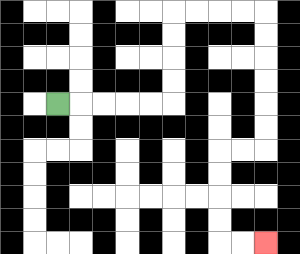{'start': '[2, 4]', 'end': '[11, 10]', 'path_directions': 'R,R,R,R,R,U,U,U,U,R,R,R,R,D,D,D,D,D,D,L,L,D,D,D,D,R,R', 'path_coordinates': '[[2, 4], [3, 4], [4, 4], [5, 4], [6, 4], [7, 4], [7, 3], [7, 2], [7, 1], [7, 0], [8, 0], [9, 0], [10, 0], [11, 0], [11, 1], [11, 2], [11, 3], [11, 4], [11, 5], [11, 6], [10, 6], [9, 6], [9, 7], [9, 8], [9, 9], [9, 10], [10, 10], [11, 10]]'}